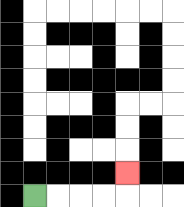{'start': '[1, 8]', 'end': '[5, 7]', 'path_directions': 'R,R,R,R,U', 'path_coordinates': '[[1, 8], [2, 8], [3, 8], [4, 8], [5, 8], [5, 7]]'}